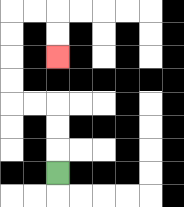{'start': '[2, 7]', 'end': '[2, 2]', 'path_directions': 'U,U,U,L,L,U,U,U,U,R,R,D,D', 'path_coordinates': '[[2, 7], [2, 6], [2, 5], [2, 4], [1, 4], [0, 4], [0, 3], [0, 2], [0, 1], [0, 0], [1, 0], [2, 0], [2, 1], [2, 2]]'}